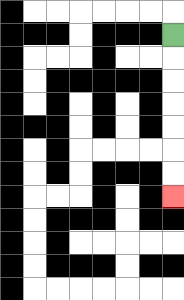{'start': '[7, 1]', 'end': '[7, 8]', 'path_directions': 'D,D,D,D,D,D,D', 'path_coordinates': '[[7, 1], [7, 2], [7, 3], [7, 4], [7, 5], [7, 6], [7, 7], [7, 8]]'}